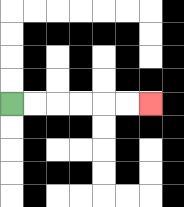{'start': '[0, 4]', 'end': '[6, 4]', 'path_directions': 'R,R,R,R,R,R', 'path_coordinates': '[[0, 4], [1, 4], [2, 4], [3, 4], [4, 4], [5, 4], [6, 4]]'}